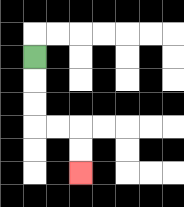{'start': '[1, 2]', 'end': '[3, 7]', 'path_directions': 'D,D,D,R,R,D,D', 'path_coordinates': '[[1, 2], [1, 3], [1, 4], [1, 5], [2, 5], [3, 5], [3, 6], [3, 7]]'}